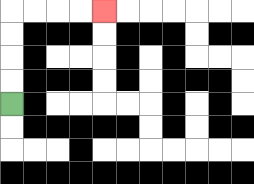{'start': '[0, 4]', 'end': '[4, 0]', 'path_directions': 'U,U,U,U,R,R,R,R', 'path_coordinates': '[[0, 4], [0, 3], [0, 2], [0, 1], [0, 0], [1, 0], [2, 0], [3, 0], [4, 0]]'}